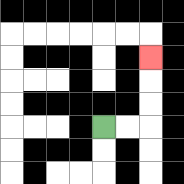{'start': '[4, 5]', 'end': '[6, 2]', 'path_directions': 'R,R,U,U,U', 'path_coordinates': '[[4, 5], [5, 5], [6, 5], [6, 4], [6, 3], [6, 2]]'}